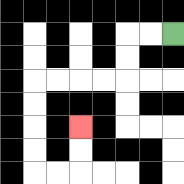{'start': '[7, 1]', 'end': '[3, 5]', 'path_directions': 'L,L,D,D,L,L,L,L,D,D,D,D,R,R,U,U', 'path_coordinates': '[[7, 1], [6, 1], [5, 1], [5, 2], [5, 3], [4, 3], [3, 3], [2, 3], [1, 3], [1, 4], [1, 5], [1, 6], [1, 7], [2, 7], [3, 7], [3, 6], [3, 5]]'}